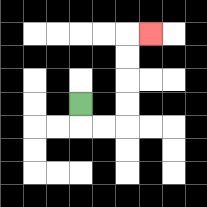{'start': '[3, 4]', 'end': '[6, 1]', 'path_directions': 'D,R,R,U,U,U,U,R', 'path_coordinates': '[[3, 4], [3, 5], [4, 5], [5, 5], [5, 4], [5, 3], [5, 2], [5, 1], [6, 1]]'}